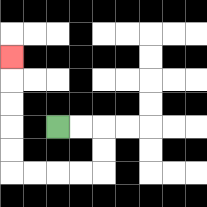{'start': '[2, 5]', 'end': '[0, 2]', 'path_directions': 'R,R,D,D,L,L,L,L,U,U,U,U,U', 'path_coordinates': '[[2, 5], [3, 5], [4, 5], [4, 6], [4, 7], [3, 7], [2, 7], [1, 7], [0, 7], [0, 6], [0, 5], [0, 4], [0, 3], [0, 2]]'}